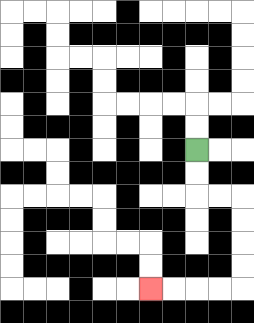{'start': '[8, 6]', 'end': '[6, 12]', 'path_directions': 'D,D,R,R,D,D,D,D,L,L,L,L', 'path_coordinates': '[[8, 6], [8, 7], [8, 8], [9, 8], [10, 8], [10, 9], [10, 10], [10, 11], [10, 12], [9, 12], [8, 12], [7, 12], [6, 12]]'}